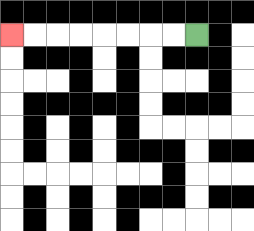{'start': '[8, 1]', 'end': '[0, 1]', 'path_directions': 'L,L,L,L,L,L,L,L', 'path_coordinates': '[[8, 1], [7, 1], [6, 1], [5, 1], [4, 1], [3, 1], [2, 1], [1, 1], [0, 1]]'}